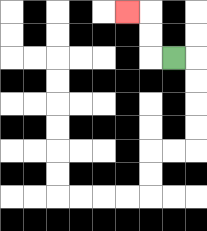{'start': '[7, 2]', 'end': '[5, 0]', 'path_directions': 'L,U,U,L', 'path_coordinates': '[[7, 2], [6, 2], [6, 1], [6, 0], [5, 0]]'}